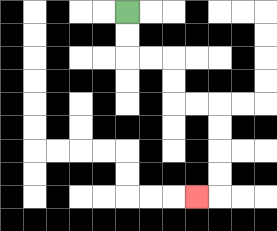{'start': '[5, 0]', 'end': '[8, 8]', 'path_directions': 'D,D,R,R,D,D,R,R,D,D,D,D,L', 'path_coordinates': '[[5, 0], [5, 1], [5, 2], [6, 2], [7, 2], [7, 3], [7, 4], [8, 4], [9, 4], [9, 5], [9, 6], [9, 7], [9, 8], [8, 8]]'}